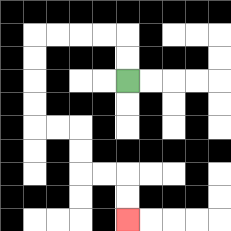{'start': '[5, 3]', 'end': '[5, 9]', 'path_directions': 'U,U,L,L,L,L,D,D,D,D,R,R,D,D,R,R,D,D', 'path_coordinates': '[[5, 3], [5, 2], [5, 1], [4, 1], [3, 1], [2, 1], [1, 1], [1, 2], [1, 3], [1, 4], [1, 5], [2, 5], [3, 5], [3, 6], [3, 7], [4, 7], [5, 7], [5, 8], [5, 9]]'}